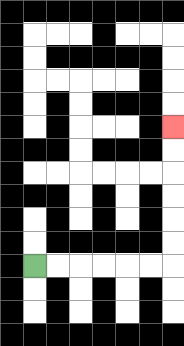{'start': '[1, 11]', 'end': '[7, 5]', 'path_directions': 'R,R,R,R,R,R,U,U,U,U,U,U', 'path_coordinates': '[[1, 11], [2, 11], [3, 11], [4, 11], [5, 11], [6, 11], [7, 11], [7, 10], [7, 9], [7, 8], [7, 7], [7, 6], [7, 5]]'}